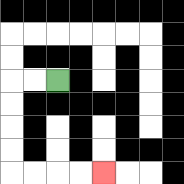{'start': '[2, 3]', 'end': '[4, 7]', 'path_directions': 'L,L,D,D,D,D,R,R,R,R', 'path_coordinates': '[[2, 3], [1, 3], [0, 3], [0, 4], [0, 5], [0, 6], [0, 7], [1, 7], [2, 7], [3, 7], [4, 7]]'}